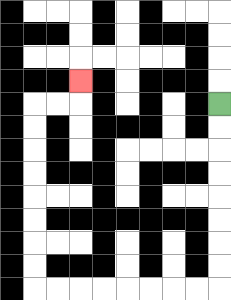{'start': '[9, 4]', 'end': '[3, 3]', 'path_directions': 'D,D,D,D,D,D,D,D,L,L,L,L,L,L,L,L,U,U,U,U,U,U,U,U,R,R,U', 'path_coordinates': '[[9, 4], [9, 5], [9, 6], [9, 7], [9, 8], [9, 9], [9, 10], [9, 11], [9, 12], [8, 12], [7, 12], [6, 12], [5, 12], [4, 12], [3, 12], [2, 12], [1, 12], [1, 11], [1, 10], [1, 9], [1, 8], [1, 7], [1, 6], [1, 5], [1, 4], [2, 4], [3, 4], [3, 3]]'}